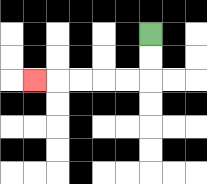{'start': '[6, 1]', 'end': '[1, 3]', 'path_directions': 'D,D,L,L,L,L,L', 'path_coordinates': '[[6, 1], [6, 2], [6, 3], [5, 3], [4, 3], [3, 3], [2, 3], [1, 3]]'}